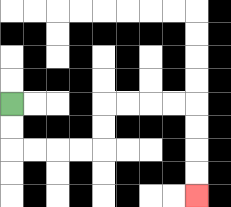{'start': '[0, 4]', 'end': '[8, 8]', 'path_directions': 'D,D,R,R,R,R,U,U,R,R,R,R,D,D,D,D', 'path_coordinates': '[[0, 4], [0, 5], [0, 6], [1, 6], [2, 6], [3, 6], [4, 6], [4, 5], [4, 4], [5, 4], [6, 4], [7, 4], [8, 4], [8, 5], [8, 6], [8, 7], [8, 8]]'}